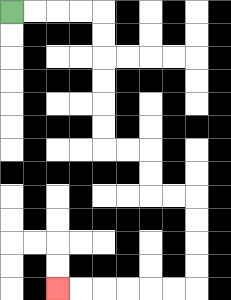{'start': '[0, 0]', 'end': '[2, 12]', 'path_directions': 'R,R,R,R,D,D,D,D,D,D,R,R,D,D,R,R,D,D,D,D,L,L,L,L,L,L', 'path_coordinates': '[[0, 0], [1, 0], [2, 0], [3, 0], [4, 0], [4, 1], [4, 2], [4, 3], [4, 4], [4, 5], [4, 6], [5, 6], [6, 6], [6, 7], [6, 8], [7, 8], [8, 8], [8, 9], [8, 10], [8, 11], [8, 12], [7, 12], [6, 12], [5, 12], [4, 12], [3, 12], [2, 12]]'}